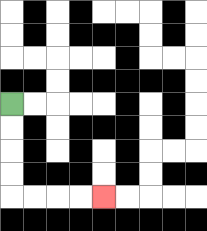{'start': '[0, 4]', 'end': '[4, 8]', 'path_directions': 'D,D,D,D,R,R,R,R', 'path_coordinates': '[[0, 4], [0, 5], [0, 6], [0, 7], [0, 8], [1, 8], [2, 8], [3, 8], [4, 8]]'}